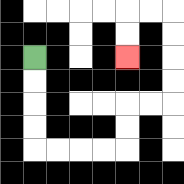{'start': '[1, 2]', 'end': '[5, 2]', 'path_directions': 'D,D,D,D,R,R,R,R,U,U,R,R,U,U,U,U,L,L,D,D', 'path_coordinates': '[[1, 2], [1, 3], [1, 4], [1, 5], [1, 6], [2, 6], [3, 6], [4, 6], [5, 6], [5, 5], [5, 4], [6, 4], [7, 4], [7, 3], [7, 2], [7, 1], [7, 0], [6, 0], [5, 0], [5, 1], [5, 2]]'}